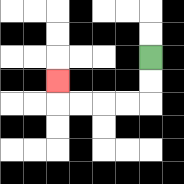{'start': '[6, 2]', 'end': '[2, 3]', 'path_directions': 'D,D,L,L,L,L,U', 'path_coordinates': '[[6, 2], [6, 3], [6, 4], [5, 4], [4, 4], [3, 4], [2, 4], [2, 3]]'}